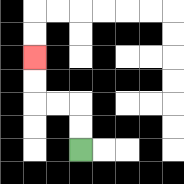{'start': '[3, 6]', 'end': '[1, 2]', 'path_directions': 'U,U,L,L,U,U', 'path_coordinates': '[[3, 6], [3, 5], [3, 4], [2, 4], [1, 4], [1, 3], [1, 2]]'}